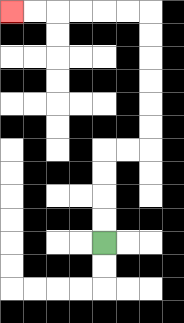{'start': '[4, 10]', 'end': '[0, 0]', 'path_directions': 'U,U,U,U,R,R,U,U,U,U,U,U,L,L,L,L,L,L', 'path_coordinates': '[[4, 10], [4, 9], [4, 8], [4, 7], [4, 6], [5, 6], [6, 6], [6, 5], [6, 4], [6, 3], [6, 2], [6, 1], [6, 0], [5, 0], [4, 0], [3, 0], [2, 0], [1, 0], [0, 0]]'}